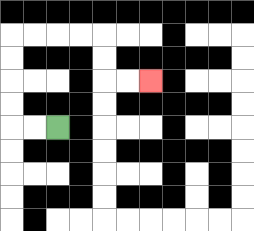{'start': '[2, 5]', 'end': '[6, 3]', 'path_directions': 'L,L,U,U,U,U,R,R,R,R,D,D,R,R', 'path_coordinates': '[[2, 5], [1, 5], [0, 5], [0, 4], [0, 3], [0, 2], [0, 1], [1, 1], [2, 1], [3, 1], [4, 1], [4, 2], [4, 3], [5, 3], [6, 3]]'}